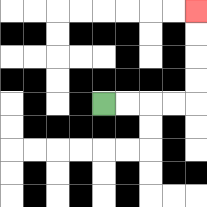{'start': '[4, 4]', 'end': '[8, 0]', 'path_directions': 'R,R,R,R,U,U,U,U', 'path_coordinates': '[[4, 4], [5, 4], [6, 4], [7, 4], [8, 4], [8, 3], [8, 2], [8, 1], [8, 0]]'}